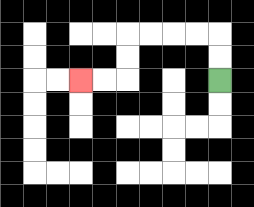{'start': '[9, 3]', 'end': '[3, 3]', 'path_directions': 'U,U,L,L,L,L,D,D,L,L', 'path_coordinates': '[[9, 3], [9, 2], [9, 1], [8, 1], [7, 1], [6, 1], [5, 1], [5, 2], [5, 3], [4, 3], [3, 3]]'}